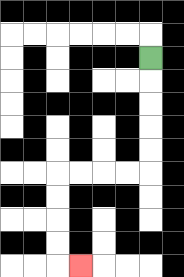{'start': '[6, 2]', 'end': '[3, 11]', 'path_directions': 'D,D,D,D,D,L,L,L,L,D,D,D,D,R', 'path_coordinates': '[[6, 2], [6, 3], [6, 4], [6, 5], [6, 6], [6, 7], [5, 7], [4, 7], [3, 7], [2, 7], [2, 8], [2, 9], [2, 10], [2, 11], [3, 11]]'}